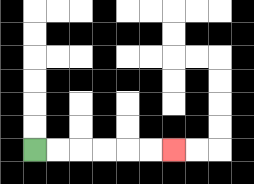{'start': '[1, 6]', 'end': '[7, 6]', 'path_directions': 'R,R,R,R,R,R', 'path_coordinates': '[[1, 6], [2, 6], [3, 6], [4, 6], [5, 6], [6, 6], [7, 6]]'}